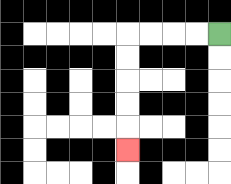{'start': '[9, 1]', 'end': '[5, 6]', 'path_directions': 'L,L,L,L,D,D,D,D,D', 'path_coordinates': '[[9, 1], [8, 1], [7, 1], [6, 1], [5, 1], [5, 2], [5, 3], [5, 4], [5, 5], [5, 6]]'}